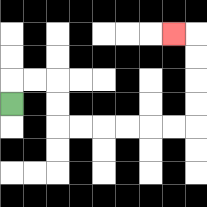{'start': '[0, 4]', 'end': '[7, 1]', 'path_directions': 'U,R,R,D,D,R,R,R,R,R,R,U,U,U,U,L', 'path_coordinates': '[[0, 4], [0, 3], [1, 3], [2, 3], [2, 4], [2, 5], [3, 5], [4, 5], [5, 5], [6, 5], [7, 5], [8, 5], [8, 4], [8, 3], [8, 2], [8, 1], [7, 1]]'}